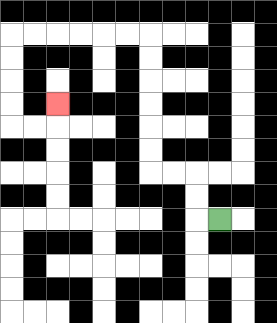{'start': '[9, 9]', 'end': '[2, 4]', 'path_directions': 'L,U,U,L,L,U,U,U,U,U,U,L,L,L,L,L,L,D,D,D,D,R,R,U', 'path_coordinates': '[[9, 9], [8, 9], [8, 8], [8, 7], [7, 7], [6, 7], [6, 6], [6, 5], [6, 4], [6, 3], [6, 2], [6, 1], [5, 1], [4, 1], [3, 1], [2, 1], [1, 1], [0, 1], [0, 2], [0, 3], [0, 4], [0, 5], [1, 5], [2, 5], [2, 4]]'}